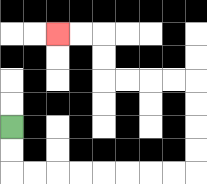{'start': '[0, 5]', 'end': '[2, 1]', 'path_directions': 'D,D,R,R,R,R,R,R,R,R,U,U,U,U,L,L,L,L,U,U,L,L', 'path_coordinates': '[[0, 5], [0, 6], [0, 7], [1, 7], [2, 7], [3, 7], [4, 7], [5, 7], [6, 7], [7, 7], [8, 7], [8, 6], [8, 5], [8, 4], [8, 3], [7, 3], [6, 3], [5, 3], [4, 3], [4, 2], [4, 1], [3, 1], [2, 1]]'}